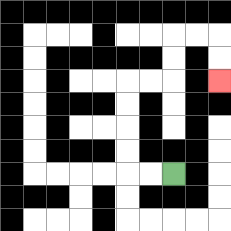{'start': '[7, 7]', 'end': '[9, 3]', 'path_directions': 'L,L,U,U,U,U,R,R,U,U,R,R,D,D', 'path_coordinates': '[[7, 7], [6, 7], [5, 7], [5, 6], [5, 5], [5, 4], [5, 3], [6, 3], [7, 3], [7, 2], [7, 1], [8, 1], [9, 1], [9, 2], [9, 3]]'}